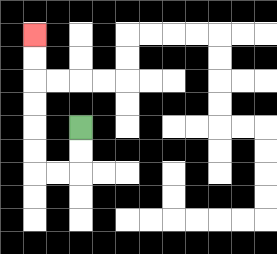{'start': '[3, 5]', 'end': '[1, 1]', 'path_directions': 'D,D,L,L,U,U,U,U,U,U', 'path_coordinates': '[[3, 5], [3, 6], [3, 7], [2, 7], [1, 7], [1, 6], [1, 5], [1, 4], [1, 3], [1, 2], [1, 1]]'}